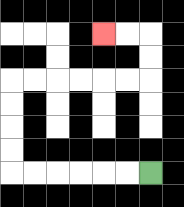{'start': '[6, 7]', 'end': '[4, 1]', 'path_directions': 'L,L,L,L,L,L,U,U,U,U,R,R,R,R,R,R,U,U,L,L', 'path_coordinates': '[[6, 7], [5, 7], [4, 7], [3, 7], [2, 7], [1, 7], [0, 7], [0, 6], [0, 5], [0, 4], [0, 3], [1, 3], [2, 3], [3, 3], [4, 3], [5, 3], [6, 3], [6, 2], [6, 1], [5, 1], [4, 1]]'}